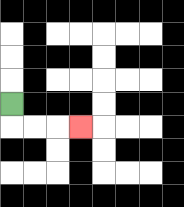{'start': '[0, 4]', 'end': '[3, 5]', 'path_directions': 'D,R,R,R', 'path_coordinates': '[[0, 4], [0, 5], [1, 5], [2, 5], [3, 5]]'}